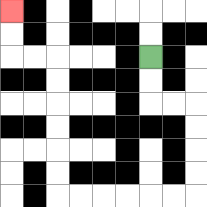{'start': '[6, 2]', 'end': '[0, 0]', 'path_directions': 'D,D,R,R,D,D,D,D,L,L,L,L,L,L,U,U,U,U,U,U,L,L,U,U', 'path_coordinates': '[[6, 2], [6, 3], [6, 4], [7, 4], [8, 4], [8, 5], [8, 6], [8, 7], [8, 8], [7, 8], [6, 8], [5, 8], [4, 8], [3, 8], [2, 8], [2, 7], [2, 6], [2, 5], [2, 4], [2, 3], [2, 2], [1, 2], [0, 2], [0, 1], [0, 0]]'}